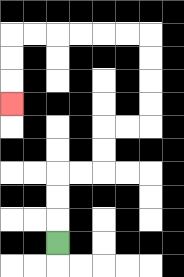{'start': '[2, 10]', 'end': '[0, 4]', 'path_directions': 'U,U,U,R,R,U,U,R,R,U,U,U,U,L,L,L,L,L,L,D,D,D', 'path_coordinates': '[[2, 10], [2, 9], [2, 8], [2, 7], [3, 7], [4, 7], [4, 6], [4, 5], [5, 5], [6, 5], [6, 4], [6, 3], [6, 2], [6, 1], [5, 1], [4, 1], [3, 1], [2, 1], [1, 1], [0, 1], [0, 2], [0, 3], [0, 4]]'}